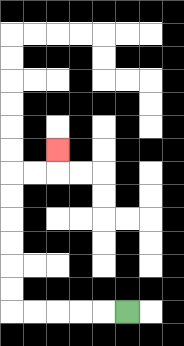{'start': '[5, 13]', 'end': '[2, 6]', 'path_directions': 'L,L,L,L,L,U,U,U,U,U,U,R,R,U', 'path_coordinates': '[[5, 13], [4, 13], [3, 13], [2, 13], [1, 13], [0, 13], [0, 12], [0, 11], [0, 10], [0, 9], [0, 8], [0, 7], [1, 7], [2, 7], [2, 6]]'}